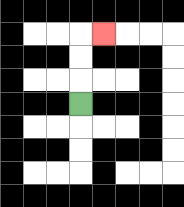{'start': '[3, 4]', 'end': '[4, 1]', 'path_directions': 'U,U,U,R', 'path_coordinates': '[[3, 4], [3, 3], [3, 2], [3, 1], [4, 1]]'}